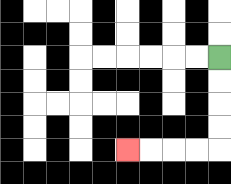{'start': '[9, 2]', 'end': '[5, 6]', 'path_directions': 'D,D,D,D,L,L,L,L', 'path_coordinates': '[[9, 2], [9, 3], [9, 4], [9, 5], [9, 6], [8, 6], [7, 6], [6, 6], [5, 6]]'}